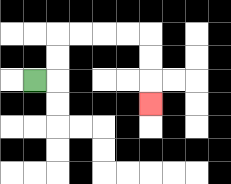{'start': '[1, 3]', 'end': '[6, 4]', 'path_directions': 'R,U,U,R,R,R,R,D,D,D', 'path_coordinates': '[[1, 3], [2, 3], [2, 2], [2, 1], [3, 1], [4, 1], [5, 1], [6, 1], [6, 2], [6, 3], [6, 4]]'}